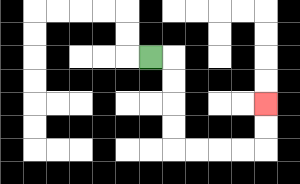{'start': '[6, 2]', 'end': '[11, 4]', 'path_directions': 'R,D,D,D,D,R,R,R,R,U,U', 'path_coordinates': '[[6, 2], [7, 2], [7, 3], [7, 4], [7, 5], [7, 6], [8, 6], [9, 6], [10, 6], [11, 6], [11, 5], [11, 4]]'}